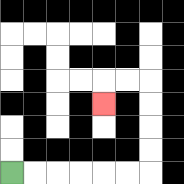{'start': '[0, 7]', 'end': '[4, 4]', 'path_directions': 'R,R,R,R,R,R,U,U,U,U,L,L,D', 'path_coordinates': '[[0, 7], [1, 7], [2, 7], [3, 7], [4, 7], [5, 7], [6, 7], [6, 6], [6, 5], [6, 4], [6, 3], [5, 3], [4, 3], [4, 4]]'}